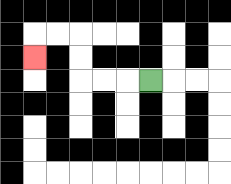{'start': '[6, 3]', 'end': '[1, 2]', 'path_directions': 'L,L,L,U,U,L,L,D', 'path_coordinates': '[[6, 3], [5, 3], [4, 3], [3, 3], [3, 2], [3, 1], [2, 1], [1, 1], [1, 2]]'}